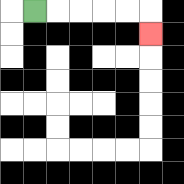{'start': '[1, 0]', 'end': '[6, 1]', 'path_directions': 'R,R,R,R,R,D', 'path_coordinates': '[[1, 0], [2, 0], [3, 0], [4, 0], [5, 0], [6, 0], [6, 1]]'}